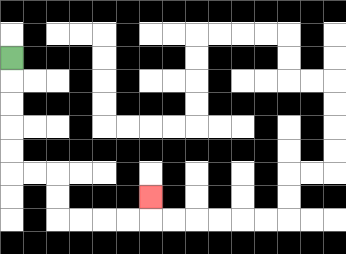{'start': '[0, 2]', 'end': '[6, 8]', 'path_directions': 'D,D,D,D,D,R,R,D,D,R,R,R,R,U', 'path_coordinates': '[[0, 2], [0, 3], [0, 4], [0, 5], [0, 6], [0, 7], [1, 7], [2, 7], [2, 8], [2, 9], [3, 9], [4, 9], [5, 9], [6, 9], [6, 8]]'}